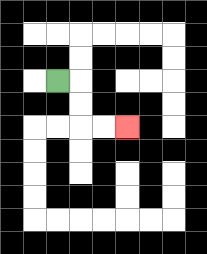{'start': '[2, 3]', 'end': '[5, 5]', 'path_directions': 'R,D,D,R,R', 'path_coordinates': '[[2, 3], [3, 3], [3, 4], [3, 5], [4, 5], [5, 5]]'}